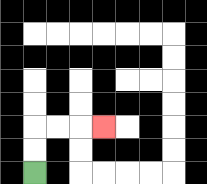{'start': '[1, 7]', 'end': '[4, 5]', 'path_directions': 'U,U,R,R,R', 'path_coordinates': '[[1, 7], [1, 6], [1, 5], [2, 5], [3, 5], [4, 5]]'}